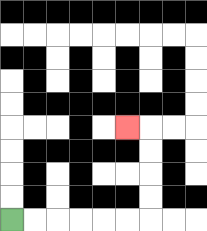{'start': '[0, 9]', 'end': '[5, 5]', 'path_directions': 'R,R,R,R,R,R,U,U,U,U,L', 'path_coordinates': '[[0, 9], [1, 9], [2, 9], [3, 9], [4, 9], [5, 9], [6, 9], [6, 8], [6, 7], [6, 6], [6, 5], [5, 5]]'}